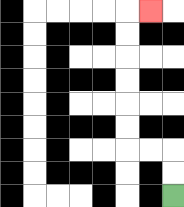{'start': '[7, 8]', 'end': '[6, 0]', 'path_directions': 'U,U,L,L,U,U,U,U,U,U,R', 'path_coordinates': '[[7, 8], [7, 7], [7, 6], [6, 6], [5, 6], [5, 5], [5, 4], [5, 3], [5, 2], [5, 1], [5, 0], [6, 0]]'}